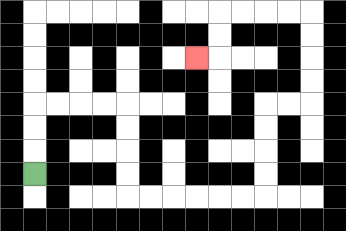{'start': '[1, 7]', 'end': '[8, 2]', 'path_directions': 'U,U,U,R,R,R,R,D,D,D,D,R,R,R,R,R,R,U,U,U,U,R,R,U,U,U,U,L,L,L,L,D,D,L', 'path_coordinates': '[[1, 7], [1, 6], [1, 5], [1, 4], [2, 4], [3, 4], [4, 4], [5, 4], [5, 5], [5, 6], [5, 7], [5, 8], [6, 8], [7, 8], [8, 8], [9, 8], [10, 8], [11, 8], [11, 7], [11, 6], [11, 5], [11, 4], [12, 4], [13, 4], [13, 3], [13, 2], [13, 1], [13, 0], [12, 0], [11, 0], [10, 0], [9, 0], [9, 1], [9, 2], [8, 2]]'}